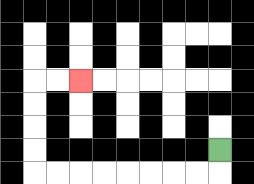{'start': '[9, 6]', 'end': '[3, 3]', 'path_directions': 'D,L,L,L,L,L,L,L,L,U,U,U,U,R,R', 'path_coordinates': '[[9, 6], [9, 7], [8, 7], [7, 7], [6, 7], [5, 7], [4, 7], [3, 7], [2, 7], [1, 7], [1, 6], [1, 5], [1, 4], [1, 3], [2, 3], [3, 3]]'}